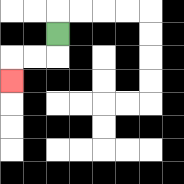{'start': '[2, 1]', 'end': '[0, 3]', 'path_directions': 'D,L,L,D', 'path_coordinates': '[[2, 1], [2, 2], [1, 2], [0, 2], [0, 3]]'}